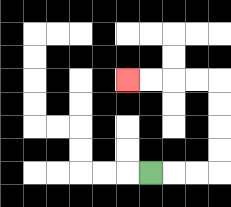{'start': '[6, 7]', 'end': '[5, 3]', 'path_directions': 'R,R,R,U,U,U,U,L,L,L,L', 'path_coordinates': '[[6, 7], [7, 7], [8, 7], [9, 7], [9, 6], [9, 5], [9, 4], [9, 3], [8, 3], [7, 3], [6, 3], [5, 3]]'}